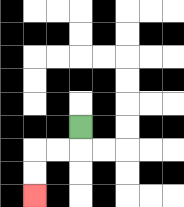{'start': '[3, 5]', 'end': '[1, 8]', 'path_directions': 'D,L,L,D,D', 'path_coordinates': '[[3, 5], [3, 6], [2, 6], [1, 6], [1, 7], [1, 8]]'}